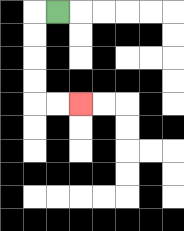{'start': '[2, 0]', 'end': '[3, 4]', 'path_directions': 'L,D,D,D,D,R,R', 'path_coordinates': '[[2, 0], [1, 0], [1, 1], [1, 2], [1, 3], [1, 4], [2, 4], [3, 4]]'}